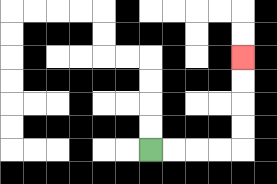{'start': '[6, 6]', 'end': '[10, 2]', 'path_directions': 'R,R,R,R,U,U,U,U', 'path_coordinates': '[[6, 6], [7, 6], [8, 6], [9, 6], [10, 6], [10, 5], [10, 4], [10, 3], [10, 2]]'}